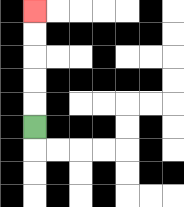{'start': '[1, 5]', 'end': '[1, 0]', 'path_directions': 'U,U,U,U,U', 'path_coordinates': '[[1, 5], [1, 4], [1, 3], [1, 2], [1, 1], [1, 0]]'}